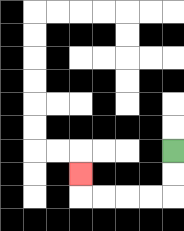{'start': '[7, 6]', 'end': '[3, 7]', 'path_directions': 'D,D,L,L,L,L,U', 'path_coordinates': '[[7, 6], [7, 7], [7, 8], [6, 8], [5, 8], [4, 8], [3, 8], [3, 7]]'}